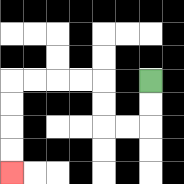{'start': '[6, 3]', 'end': '[0, 7]', 'path_directions': 'D,D,L,L,U,U,L,L,L,L,D,D,D,D', 'path_coordinates': '[[6, 3], [6, 4], [6, 5], [5, 5], [4, 5], [4, 4], [4, 3], [3, 3], [2, 3], [1, 3], [0, 3], [0, 4], [0, 5], [0, 6], [0, 7]]'}